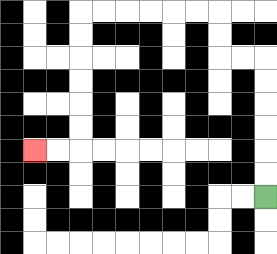{'start': '[11, 8]', 'end': '[1, 6]', 'path_directions': 'U,U,U,U,U,U,L,L,U,U,L,L,L,L,L,L,D,D,D,D,D,D,L,L', 'path_coordinates': '[[11, 8], [11, 7], [11, 6], [11, 5], [11, 4], [11, 3], [11, 2], [10, 2], [9, 2], [9, 1], [9, 0], [8, 0], [7, 0], [6, 0], [5, 0], [4, 0], [3, 0], [3, 1], [3, 2], [3, 3], [3, 4], [3, 5], [3, 6], [2, 6], [1, 6]]'}